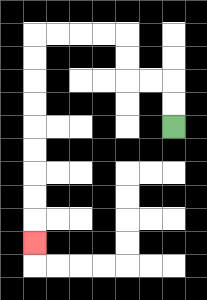{'start': '[7, 5]', 'end': '[1, 10]', 'path_directions': 'U,U,L,L,U,U,L,L,L,L,D,D,D,D,D,D,D,D,D', 'path_coordinates': '[[7, 5], [7, 4], [7, 3], [6, 3], [5, 3], [5, 2], [5, 1], [4, 1], [3, 1], [2, 1], [1, 1], [1, 2], [1, 3], [1, 4], [1, 5], [1, 6], [1, 7], [1, 8], [1, 9], [1, 10]]'}